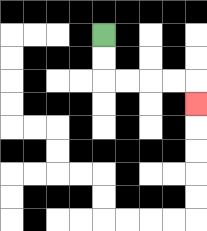{'start': '[4, 1]', 'end': '[8, 4]', 'path_directions': 'D,D,R,R,R,R,D', 'path_coordinates': '[[4, 1], [4, 2], [4, 3], [5, 3], [6, 3], [7, 3], [8, 3], [8, 4]]'}